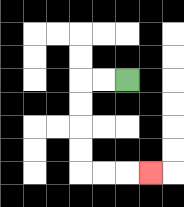{'start': '[5, 3]', 'end': '[6, 7]', 'path_directions': 'L,L,D,D,D,D,R,R,R', 'path_coordinates': '[[5, 3], [4, 3], [3, 3], [3, 4], [3, 5], [3, 6], [3, 7], [4, 7], [5, 7], [6, 7]]'}